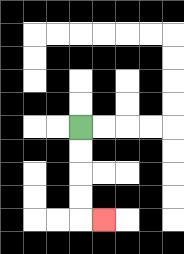{'start': '[3, 5]', 'end': '[4, 9]', 'path_directions': 'D,D,D,D,R', 'path_coordinates': '[[3, 5], [3, 6], [3, 7], [3, 8], [3, 9], [4, 9]]'}